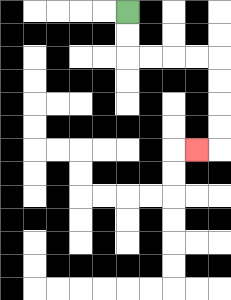{'start': '[5, 0]', 'end': '[8, 6]', 'path_directions': 'D,D,R,R,R,R,D,D,D,D,L', 'path_coordinates': '[[5, 0], [5, 1], [5, 2], [6, 2], [7, 2], [8, 2], [9, 2], [9, 3], [9, 4], [9, 5], [9, 6], [8, 6]]'}